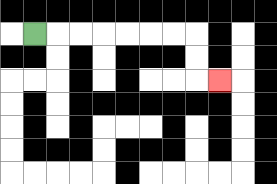{'start': '[1, 1]', 'end': '[9, 3]', 'path_directions': 'R,R,R,R,R,R,R,D,D,R', 'path_coordinates': '[[1, 1], [2, 1], [3, 1], [4, 1], [5, 1], [6, 1], [7, 1], [8, 1], [8, 2], [8, 3], [9, 3]]'}